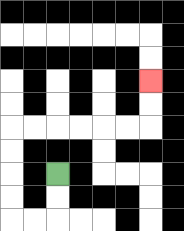{'start': '[2, 7]', 'end': '[6, 3]', 'path_directions': 'D,D,L,L,U,U,U,U,R,R,R,R,R,R,U,U', 'path_coordinates': '[[2, 7], [2, 8], [2, 9], [1, 9], [0, 9], [0, 8], [0, 7], [0, 6], [0, 5], [1, 5], [2, 5], [3, 5], [4, 5], [5, 5], [6, 5], [6, 4], [6, 3]]'}